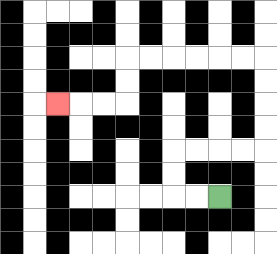{'start': '[9, 8]', 'end': '[2, 4]', 'path_directions': 'L,L,U,U,R,R,R,R,U,U,U,U,L,L,L,L,L,L,D,D,L,L,L', 'path_coordinates': '[[9, 8], [8, 8], [7, 8], [7, 7], [7, 6], [8, 6], [9, 6], [10, 6], [11, 6], [11, 5], [11, 4], [11, 3], [11, 2], [10, 2], [9, 2], [8, 2], [7, 2], [6, 2], [5, 2], [5, 3], [5, 4], [4, 4], [3, 4], [2, 4]]'}